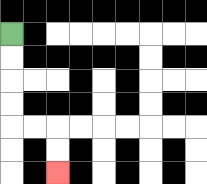{'start': '[0, 1]', 'end': '[2, 7]', 'path_directions': 'D,D,D,D,R,R,D,D', 'path_coordinates': '[[0, 1], [0, 2], [0, 3], [0, 4], [0, 5], [1, 5], [2, 5], [2, 6], [2, 7]]'}